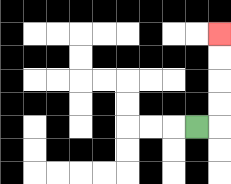{'start': '[8, 5]', 'end': '[9, 1]', 'path_directions': 'R,U,U,U,U', 'path_coordinates': '[[8, 5], [9, 5], [9, 4], [9, 3], [9, 2], [9, 1]]'}